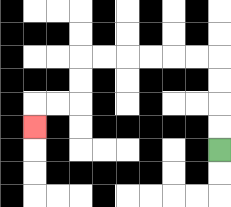{'start': '[9, 6]', 'end': '[1, 5]', 'path_directions': 'U,U,U,U,L,L,L,L,L,L,D,D,L,L,D', 'path_coordinates': '[[9, 6], [9, 5], [9, 4], [9, 3], [9, 2], [8, 2], [7, 2], [6, 2], [5, 2], [4, 2], [3, 2], [3, 3], [3, 4], [2, 4], [1, 4], [1, 5]]'}